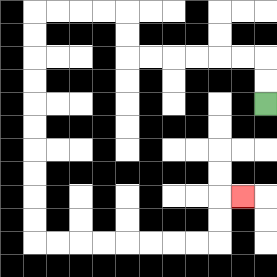{'start': '[11, 4]', 'end': '[10, 8]', 'path_directions': 'U,U,L,L,L,L,L,L,U,U,L,L,L,L,D,D,D,D,D,D,D,D,D,D,R,R,R,R,R,R,R,R,U,U,R', 'path_coordinates': '[[11, 4], [11, 3], [11, 2], [10, 2], [9, 2], [8, 2], [7, 2], [6, 2], [5, 2], [5, 1], [5, 0], [4, 0], [3, 0], [2, 0], [1, 0], [1, 1], [1, 2], [1, 3], [1, 4], [1, 5], [1, 6], [1, 7], [1, 8], [1, 9], [1, 10], [2, 10], [3, 10], [4, 10], [5, 10], [6, 10], [7, 10], [8, 10], [9, 10], [9, 9], [9, 8], [10, 8]]'}